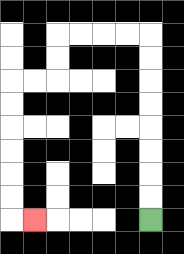{'start': '[6, 9]', 'end': '[1, 9]', 'path_directions': 'U,U,U,U,U,U,U,U,L,L,L,L,D,D,L,L,D,D,D,D,D,D,R', 'path_coordinates': '[[6, 9], [6, 8], [6, 7], [6, 6], [6, 5], [6, 4], [6, 3], [6, 2], [6, 1], [5, 1], [4, 1], [3, 1], [2, 1], [2, 2], [2, 3], [1, 3], [0, 3], [0, 4], [0, 5], [0, 6], [0, 7], [0, 8], [0, 9], [1, 9]]'}